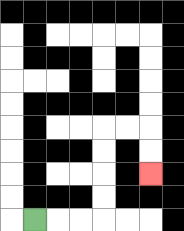{'start': '[1, 9]', 'end': '[6, 7]', 'path_directions': 'R,R,R,U,U,U,U,R,R,D,D', 'path_coordinates': '[[1, 9], [2, 9], [3, 9], [4, 9], [4, 8], [4, 7], [4, 6], [4, 5], [5, 5], [6, 5], [6, 6], [6, 7]]'}